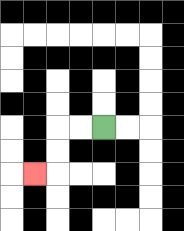{'start': '[4, 5]', 'end': '[1, 7]', 'path_directions': 'L,L,D,D,L', 'path_coordinates': '[[4, 5], [3, 5], [2, 5], [2, 6], [2, 7], [1, 7]]'}